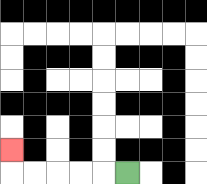{'start': '[5, 7]', 'end': '[0, 6]', 'path_directions': 'L,L,L,L,L,U', 'path_coordinates': '[[5, 7], [4, 7], [3, 7], [2, 7], [1, 7], [0, 7], [0, 6]]'}